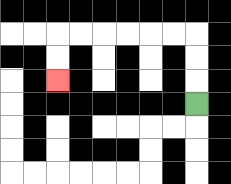{'start': '[8, 4]', 'end': '[2, 3]', 'path_directions': 'U,U,U,L,L,L,L,L,L,D,D', 'path_coordinates': '[[8, 4], [8, 3], [8, 2], [8, 1], [7, 1], [6, 1], [5, 1], [4, 1], [3, 1], [2, 1], [2, 2], [2, 3]]'}